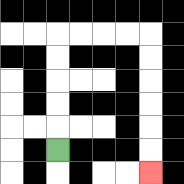{'start': '[2, 6]', 'end': '[6, 7]', 'path_directions': 'U,U,U,U,U,R,R,R,R,D,D,D,D,D,D', 'path_coordinates': '[[2, 6], [2, 5], [2, 4], [2, 3], [2, 2], [2, 1], [3, 1], [4, 1], [5, 1], [6, 1], [6, 2], [6, 3], [6, 4], [6, 5], [6, 6], [6, 7]]'}